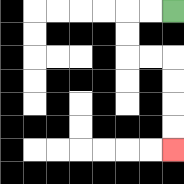{'start': '[7, 0]', 'end': '[7, 6]', 'path_directions': 'L,L,D,D,R,R,D,D,D,D', 'path_coordinates': '[[7, 0], [6, 0], [5, 0], [5, 1], [5, 2], [6, 2], [7, 2], [7, 3], [7, 4], [7, 5], [7, 6]]'}